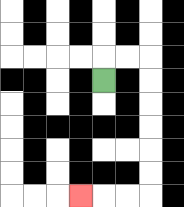{'start': '[4, 3]', 'end': '[3, 8]', 'path_directions': 'U,R,R,D,D,D,D,D,D,L,L,L', 'path_coordinates': '[[4, 3], [4, 2], [5, 2], [6, 2], [6, 3], [6, 4], [6, 5], [6, 6], [6, 7], [6, 8], [5, 8], [4, 8], [3, 8]]'}